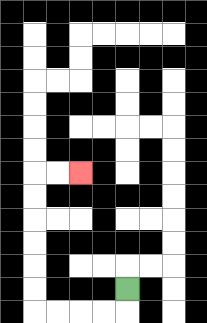{'start': '[5, 12]', 'end': '[3, 7]', 'path_directions': 'D,L,L,L,L,U,U,U,U,U,U,R,R', 'path_coordinates': '[[5, 12], [5, 13], [4, 13], [3, 13], [2, 13], [1, 13], [1, 12], [1, 11], [1, 10], [1, 9], [1, 8], [1, 7], [2, 7], [3, 7]]'}